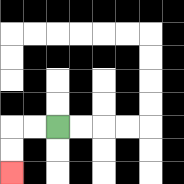{'start': '[2, 5]', 'end': '[0, 7]', 'path_directions': 'L,L,D,D', 'path_coordinates': '[[2, 5], [1, 5], [0, 5], [0, 6], [0, 7]]'}